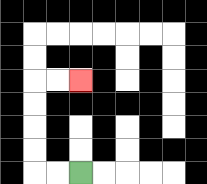{'start': '[3, 7]', 'end': '[3, 3]', 'path_directions': 'L,L,U,U,U,U,R,R', 'path_coordinates': '[[3, 7], [2, 7], [1, 7], [1, 6], [1, 5], [1, 4], [1, 3], [2, 3], [3, 3]]'}